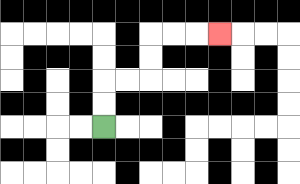{'start': '[4, 5]', 'end': '[9, 1]', 'path_directions': 'U,U,R,R,U,U,R,R,R', 'path_coordinates': '[[4, 5], [4, 4], [4, 3], [5, 3], [6, 3], [6, 2], [6, 1], [7, 1], [8, 1], [9, 1]]'}